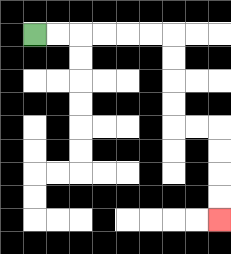{'start': '[1, 1]', 'end': '[9, 9]', 'path_directions': 'R,R,R,R,R,R,D,D,D,D,R,R,D,D,D,D', 'path_coordinates': '[[1, 1], [2, 1], [3, 1], [4, 1], [5, 1], [6, 1], [7, 1], [7, 2], [7, 3], [7, 4], [7, 5], [8, 5], [9, 5], [9, 6], [9, 7], [9, 8], [9, 9]]'}